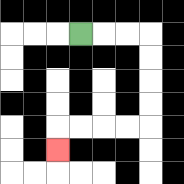{'start': '[3, 1]', 'end': '[2, 6]', 'path_directions': 'R,R,R,D,D,D,D,L,L,L,L,D', 'path_coordinates': '[[3, 1], [4, 1], [5, 1], [6, 1], [6, 2], [6, 3], [6, 4], [6, 5], [5, 5], [4, 5], [3, 5], [2, 5], [2, 6]]'}